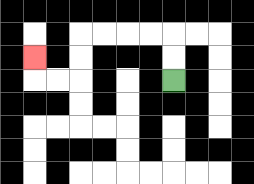{'start': '[7, 3]', 'end': '[1, 2]', 'path_directions': 'U,U,L,L,L,L,D,D,L,L,U', 'path_coordinates': '[[7, 3], [7, 2], [7, 1], [6, 1], [5, 1], [4, 1], [3, 1], [3, 2], [3, 3], [2, 3], [1, 3], [1, 2]]'}